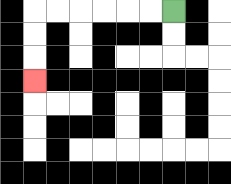{'start': '[7, 0]', 'end': '[1, 3]', 'path_directions': 'L,L,L,L,L,L,D,D,D', 'path_coordinates': '[[7, 0], [6, 0], [5, 0], [4, 0], [3, 0], [2, 0], [1, 0], [1, 1], [1, 2], [1, 3]]'}